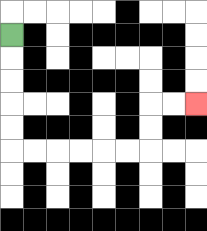{'start': '[0, 1]', 'end': '[8, 4]', 'path_directions': 'D,D,D,D,D,R,R,R,R,R,R,U,U,R,R', 'path_coordinates': '[[0, 1], [0, 2], [0, 3], [0, 4], [0, 5], [0, 6], [1, 6], [2, 6], [3, 6], [4, 6], [5, 6], [6, 6], [6, 5], [6, 4], [7, 4], [8, 4]]'}